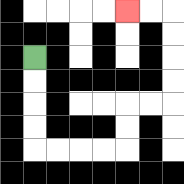{'start': '[1, 2]', 'end': '[5, 0]', 'path_directions': 'D,D,D,D,R,R,R,R,U,U,R,R,U,U,U,U,L,L', 'path_coordinates': '[[1, 2], [1, 3], [1, 4], [1, 5], [1, 6], [2, 6], [3, 6], [4, 6], [5, 6], [5, 5], [5, 4], [6, 4], [7, 4], [7, 3], [7, 2], [7, 1], [7, 0], [6, 0], [5, 0]]'}